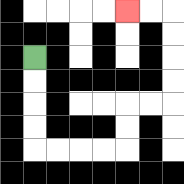{'start': '[1, 2]', 'end': '[5, 0]', 'path_directions': 'D,D,D,D,R,R,R,R,U,U,R,R,U,U,U,U,L,L', 'path_coordinates': '[[1, 2], [1, 3], [1, 4], [1, 5], [1, 6], [2, 6], [3, 6], [4, 6], [5, 6], [5, 5], [5, 4], [6, 4], [7, 4], [7, 3], [7, 2], [7, 1], [7, 0], [6, 0], [5, 0]]'}